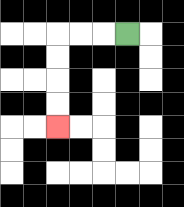{'start': '[5, 1]', 'end': '[2, 5]', 'path_directions': 'L,L,L,D,D,D,D', 'path_coordinates': '[[5, 1], [4, 1], [3, 1], [2, 1], [2, 2], [2, 3], [2, 4], [2, 5]]'}